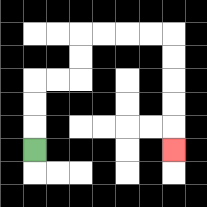{'start': '[1, 6]', 'end': '[7, 6]', 'path_directions': 'U,U,U,R,R,U,U,R,R,R,R,D,D,D,D,D', 'path_coordinates': '[[1, 6], [1, 5], [1, 4], [1, 3], [2, 3], [3, 3], [3, 2], [3, 1], [4, 1], [5, 1], [6, 1], [7, 1], [7, 2], [7, 3], [7, 4], [7, 5], [7, 6]]'}